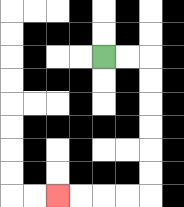{'start': '[4, 2]', 'end': '[2, 8]', 'path_directions': 'R,R,D,D,D,D,D,D,L,L,L,L', 'path_coordinates': '[[4, 2], [5, 2], [6, 2], [6, 3], [6, 4], [6, 5], [6, 6], [6, 7], [6, 8], [5, 8], [4, 8], [3, 8], [2, 8]]'}